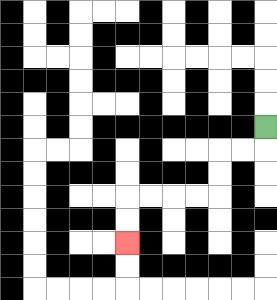{'start': '[11, 5]', 'end': '[5, 10]', 'path_directions': 'D,L,L,D,D,L,L,L,L,D,D', 'path_coordinates': '[[11, 5], [11, 6], [10, 6], [9, 6], [9, 7], [9, 8], [8, 8], [7, 8], [6, 8], [5, 8], [5, 9], [5, 10]]'}